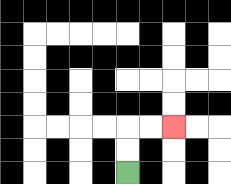{'start': '[5, 7]', 'end': '[7, 5]', 'path_directions': 'U,U,R,R', 'path_coordinates': '[[5, 7], [5, 6], [5, 5], [6, 5], [7, 5]]'}